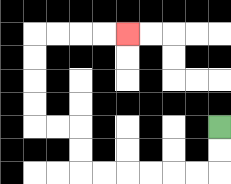{'start': '[9, 5]', 'end': '[5, 1]', 'path_directions': 'D,D,L,L,L,L,L,L,U,U,L,L,U,U,U,U,R,R,R,R', 'path_coordinates': '[[9, 5], [9, 6], [9, 7], [8, 7], [7, 7], [6, 7], [5, 7], [4, 7], [3, 7], [3, 6], [3, 5], [2, 5], [1, 5], [1, 4], [1, 3], [1, 2], [1, 1], [2, 1], [3, 1], [4, 1], [5, 1]]'}